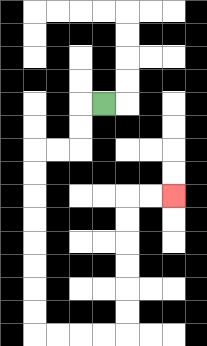{'start': '[4, 4]', 'end': '[7, 8]', 'path_directions': 'L,D,D,L,L,D,D,D,D,D,D,D,D,R,R,R,R,U,U,U,U,U,U,R,R', 'path_coordinates': '[[4, 4], [3, 4], [3, 5], [3, 6], [2, 6], [1, 6], [1, 7], [1, 8], [1, 9], [1, 10], [1, 11], [1, 12], [1, 13], [1, 14], [2, 14], [3, 14], [4, 14], [5, 14], [5, 13], [5, 12], [5, 11], [5, 10], [5, 9], [5, 8], [6, 8], [7, 8]]'}